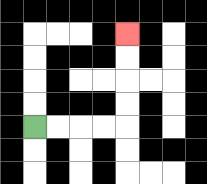{'start': '[1, 5]', 'end': '[5, 1]', 'path_directions': 'R,R,R,R,U,U,U,U', 'path_coordinates': '[[1, 5], [2, 5], [3, 5], [4, 5], [5, 5], [5, 4], [5, 3], [5, 2], [5, 1]]'}